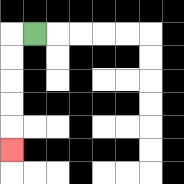{'start': '[1, 1]', 'end': '[0, 6]', 'path_directions': 'L,D,D,D,D,D', 'path_coordinates': '[[1, 1], [0, 1], [0, 2], [0, 3], [0, 4], [0, 5], [0, 6]]'}